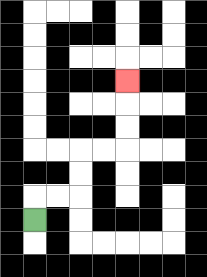{'start': '[1, 9]', 'end': '[5, 3]', 'path_directions': 'U,R,R,U,U,R,R,U,U,U', 'path_coordinates': '[[1, 9], [1, 8], [2, 8], [3, 8], [3, 7], [3, 6], [4, 6], [5, 6], [5, 5], [5, 4], [5, 3]]'}